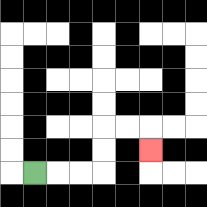{'start': '[1, 7]', 'end': '[6, 6]', 'path_directions': 'R,R,R,U,U,R,R,D', 'path_coordinates': '[[1, 7], [2, 7], [3, 7], [4, 7], [4, 6], [4, 5], [5, 5], [6, 5], [6, 6]]'}